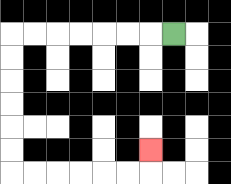{'start': '[7, 1]', 'end': '[6, 6]', 'path_directions': 'L,L,L,L,L,L,L,D,D,D,D,D,D,R,R,R,R,R,R,U', 'path_coordinates': '[[7, 1], [6, 1], [5, 1], [4, 1], [3, 1], [2, 1], [1, 1], [0, 1], [0, 2], [0, 3], [0, 4], [0, 5], [0, 6], [0, 7], [1, 7], [2, 7], [3, 7], [4, 7], [5, 7], [6, 7], [6, 6]]'}